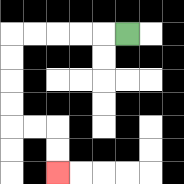{'start': '[5, 1]', 'end': '[2, 7]', 'path_directions': 'L,L,L,L,L,D,D,D,D,R,R,D,D', 'path_coordinates': '[[5, 1], [4, 1], [3, 1], [2, 1], [1, 1], [0, 1], [0, 2], [0, 3], [0, 4], [0, 5], [1, 5], [2, 5], [2, 6], [2, 7]]'}